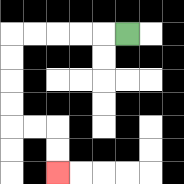{'start': '[5, 1]', 'end': '[2, 7]', 'path_directions': 'L,L,L,L,L,D,D,D,D,R,R,D,D', 'path_coordinates': '[[5, 1], [4, 1], [3, 1], [2, 1], [1, 1], [0, 1], [0, 2], [0, 3], [0, 4], [0, 5], [1, 5], [2, 5], [2, 6], [2, 7]]'}